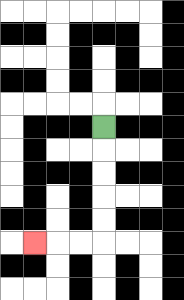{'start': '[4, 5]', 'end': '[1, 10]', 'path_directions': 'D,D,D,D,D,L,L,L', 'path_coordinates': '[[4, 5], [4, 6], [4, 7], [4, 8], [4, 9], [4, 10], [3, 10], [2, 10], [1, 10]]'}